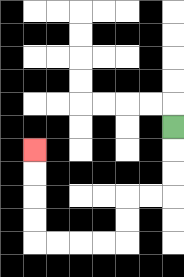{'start': '[7, 5]', 'end': '[1, 6]', 'path_directions': 'D,D,D,L,L,D,D,L,L,L,L,U,U,U,U', 'path_coordinates': '[[7, 5], [7, 6], [7, 7], [7, 8], [6, 8], [5, 8], [5, 9], [5, 10], [4, 10], [3, 10], [2, 10], [1, 10], [1, 9], [1, 8], [1, 7], [1, 6]]'}